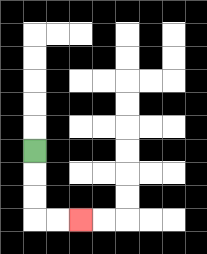{'start': '[1, 6]', 'end': '[3, 9]', 'path_directions': 'D,D,D,R,R', 'path_coordinates': '[[1, 6], [1, 7], [1, 8], [1, 9], [2, 9], [3, 9]]'}